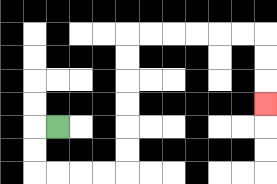{'start': '[2, 5]', 'end': '[11, 4]', 'path_directions': 'L,D,D,R,R,R,R,U,U,U,U,U,U,R,R,R,R,R,R,D,D,D', 'path_coordinates': '[[2, 5], [1, 5], [1, 6], [1, 7], [2, 7], [3, 7], [4, 7], [5, 7], [5, 6], [5, 5], [5, 4], [5, 3], [5, 2], [5, 1], [6, 1], [7, 1], [8, 1], [9, 1], [10, 1], [11, 1], [11, 2], [11, 3], [11, 4]]'}